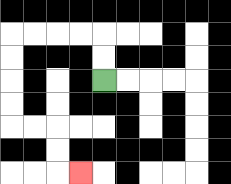{'start': '[4, 3]', 'end': '[3, 7]', 'path_directions': 'U,U,L,L,L,L,D,D,D,D,R,R,D,D,R', 'path_coordinates': '[[4, 3], [4, 2], [4, 1], [3, 1], [2, 1], [1, 1], [0, 1], [0, 2], [0, 3], [0, 4], [0, 5], [1, 5], [2, 5], [2, 6], [2, 7], [3, 7]]'}